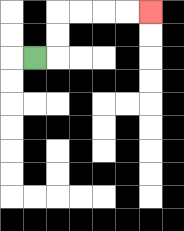{'start': '[1, 2]', 'end': '[6, 0]', 'path_directions': 'R,U,U,R,R,R,R', 'path_coordinates': '[[1, 2], [2, 2], [2, 1], [2, 0], [3, 0], [4, 0], [5, 0], [6, 0]]'}